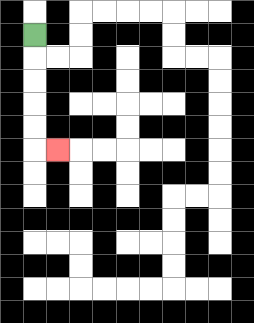{'start': '[1, 1]', 'end': '[2, 6]', 'path_directions': 'D,D,D,D,D,R', 'path_coordinates': '[[1, 1], [1, 2], [1, 3], [1, 4], [1, 5], [1, 6], [2, 6]]'}